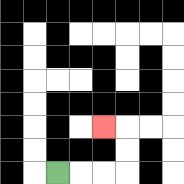{'start': '[2, 7]', 'end': '[4, 5]', 'path_directions': 'R,R,R,U,U,L', 'path_coordinates': '[[2, 7], [3, 7], [4, 7], [5, 7], [5, 6], [5, 5], [4, 5]]'}